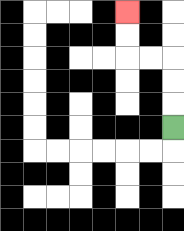{'start': '[7, 5]', 'end': '[5, 0]', 'path_directions': 'U,U,U,L,L,U,U', 'path_coordinates': '[[7, 5], [7, 4], [7, 3], [7, 2], [6, 2], [5, 2], [5, 1], [5, 0]]'}